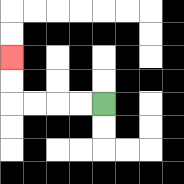{'start': '[4, 4]', 'end': '[0, 2]', 'path_directions': 'L,L,L,L,U,U', 'path_coordinates': '[[4, 4], [3, 4], [2, 4], [1, 4], [0, 4], [0, 3], [0, 2]]'}